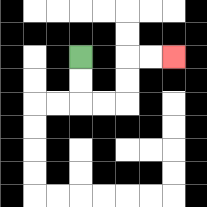{'start': '[3, 2]', 'end': '[7, 2]', 'path_directions': 'D,D,R,R,U,U,R,R', 'path_coordinates': '[[3, 2], [3, 3], [3, 4], [4, 4], [5, 4], [5, 3], [5, 2], [6, 2], [7, 2]]'}